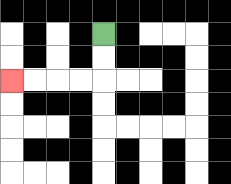{'start': '[4, 1]', 'end': '[0, 3]', 'path_directions': 'D,D,L,L,L,L', 'path_coordinates': '[[4, 1], [4, 2], [4, 3], [3, 3], [2, 3], [1, 3], [0, 3]]'}